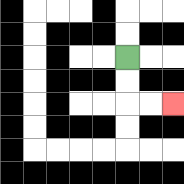{'start': '[5, 2]', 'end': '[7, 4]', 'path_directions': 'D,D,R,R', 'path_coordinates': '[[5, 2], [5, 3], [5, 4], [6, 4], [7, 4]]'}